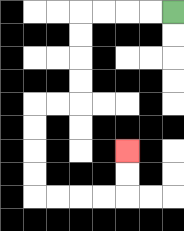{'start': '[7, 0]', 'end': '[5, 6]', 'path_directions': 'L,L,L,L,D,D,D,D,L,L,D,D,D,D,R,R,R,R,U,U', 'path_coordinates': '[[7, 0], [6, 0], [5, 0], [4, 0], [3, 0], [3, 1], [3, 2], [3, 3], [3, 4], [2, 4], [1, 4], [1, 5], [1, 6], [1, 7], [1, 8], [2, 8], [3, 8], [4, 8], [5, 8], [5, 7], [5, 6]]'}